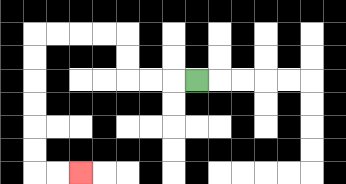{'start': '[8, 3]', 'end': '[3, 7]', 'path_directions': 'L,L,L,U,U,L,L,L,L,D,D,D,D,D,D,R,R', 'path_coordinates': '[[8, 3], [7, 3], [6, 3], [5, 3], [5, 2], [5, 1], [4, 1], [3, 1], [2, 1], [1, 1], [1, 2], [1, 3], [1, 4], [1, 5], [1, 6], [1, 7], [2, 7], [3, 7]]'}